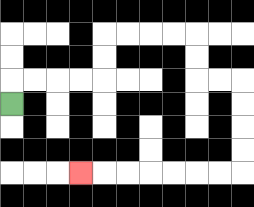{'start': '[0, 4]', 'end': '[3, 7]', 'path_directions': 'U,R,R,R,R,U,U,R,R,R,R,D,D,R,R,D,D,D,D,L,L,L,L,L,L,L', 'path_coordinates': '[[0, 4], [0, 3], [1, 3], [2, 3], [3, 3], [4, 3], [4, 2], [4, 1], [5, 1], [6, 1], [7, 1], [8, 1], [8, 2], [8, 3], [9, 3], [10, 3], [10, 4], [10, 5], [10, 6], [10, 7], [9, 7], [8, 7], [7, 7], [6, 7], [5, 7], [4, 7], [3, 7]]'}